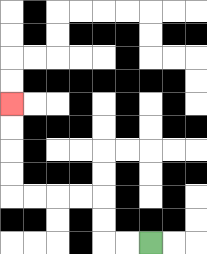{'start': '[6, 10]', 'end': '[0, 4]', 'path_directions': 'L,L,U,U,L,L,L,L,U,U,U,U', 'path_coordinates': '[[6, 10], [5, 10], [4, 10], [4, 9], [4, 8], [3, 8], [2, 8], [1, 8], [0, 8], [0, 7], [0, 6], [0, 5], [0, 4]]'}